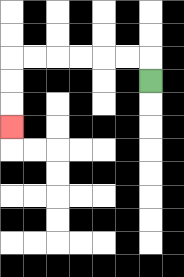{'start': '[6, 3]', 'end': '[0, 5]', 'path_directions': 'U,L,L,L,L,L,L,D,D,D', 'path_coordinates': '[[6, 3], [6, 2], [5, 2], [4, 2], [3, 2], [2, 2], [1, 2], [0, 2], [0, 3], [0, 4], [0, 5]]'}